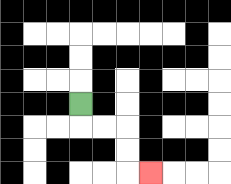{'start': '[3, 4]', 'end': '[6, 7]', 'path_directions': 'D,R,R,D,D,R', 'path_coordinates': '[[3, 4], [3, 5], [4, 5], [5, 5], [5, 6], [5, 7], [6, 7]]'}